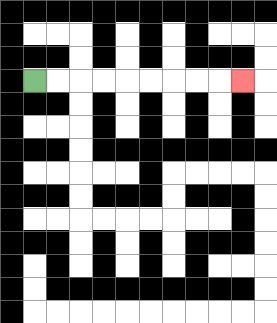{'start': '[1, 3]', 'end': '[10, 3]', 'path_directions': 'R,R,R,R,R,R,R,R,R', 'path_coordinates': '[[1, 3], [2, 3], [3, 3], [4, 3], [5, 3], [6, 3], [7, 3], [8, 3], [9, 3], [10, 3]]'}